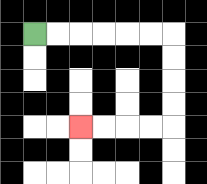{'start': '[1, 1]', 'end': '[3, 5]', 'path_directions': 'R,R,R,R,R,R,D,D,D,D,L,L,L,L', 'path_coordinates': '[[1, 1], [2, 1], [3, 1], [4, 1], [5, 1], [6, 1], [7, 1], [7, 2], [7, 3], [7, 4], [7, 5], [6, 5], [5, 5], [4, 5], [3, 5]]'}